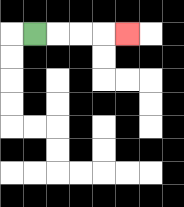{'start': '[1, 1]', 'end': '[5, 1]', 'path_directions': 'R,R,R,R', 'path_coordinates': '[[1, 1], [2, 1], [3, 1], [4, 1], [5, 1]]'}